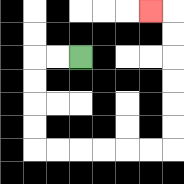{'start': '[3, 2]', 'end': '[6, 0]', 'path_directions': 'L,L,D,D,D,D,R,R,R,R,R,R,U,U,U,U,U,U,L', 'path_coordinates': '[[3, 2], [2, 2], [1, 2], [1, 3], [1, 4], [1, 5], [1, 6], [2, 6], [3, 6], [4, 6], [5, 6], [6, 6], [7, 6], [7, 5], [7, 4], [7, 3], [7, 2], [7, 1], [7, 0], [6, 0]]'}